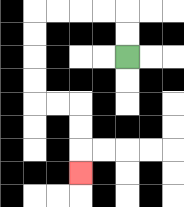{'start': '[5, 2]', 'end': '[3, 7]', 'path_directions': 'U,U,L,L,L,L,D,D,D,D,R,R,D,D,D', 'path_coordinates': '[[5, 2], [5, 1], [5, 0], [4, 0], [3, 0], [2, 0], [1, 0], [1, 1], [1, 2], [1, 3], [1, 4], [2, 4], [3, 4], [3, 5], [3, 6], [3, 7]]'}